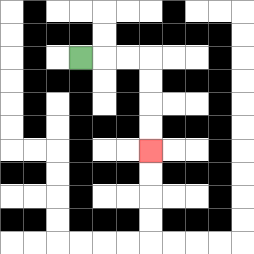{'start': '[3, 2]', 'end': '[6, 6]', 'path_directions': 'R,R,R,D,D,D,D', 'path_coordinates': '[[3, 2], [4, 2], [5, 2], [6, 2], [6, 3], [6, 4], [6, 5], [6, 6]]'}